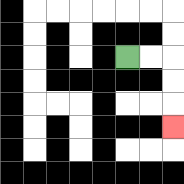{'start': '[5, 2]', 'end': '[7, 5]', 'path_directions': 'R,R,D,D,D', 'path_coordinates': '[[5, 2], [6, 2], [7, 2], [7, 3], [7, 4], [7, 5]]'}